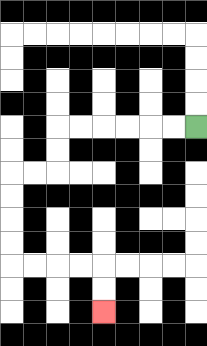{'start': '[8, 5]', 'end': '[4, 13]', 'path_directions': 'L,L,L,L,L,L,D,D,L,L,D,D,D,D,R,R,R,R,D,D', 'path_coordinates': '[[8, 5], [7, 5], [6, 5], [5, 5], [4, 5], [3, 5], [2, 5], [2, 6], [2, 7], [1, 7], [0, 7], [0, 8], [0, 9], [0, 10], [0, 11], [1, 11], [2, 11], [3, 11], [4, 11], [4, 12], [4, 13]]'}